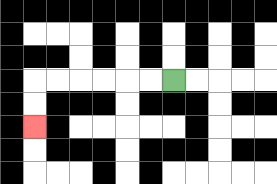{'start': '[7, 3]', 'end': '[1, 5]', 'path_directions': 'L,L,L,L,L,L,D,D', 'path_coordinates': '[[7, 3], [6, 3], [5, 3], [4, 3], [3, 3], [2, 3], [1, 3], [1, 4], [1, 5]]'}